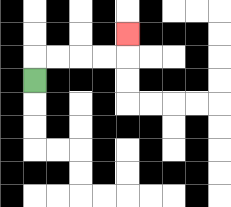{'start': '[1, 3]', 'end': '[5, 1]', 'path_directions': 'U,R,R,R,R,U', 'path_coordinates': '[[1, 3], [1, 2], [2, 2], [3, 2], [4, 2], [5, 2], [5, 1]]'}